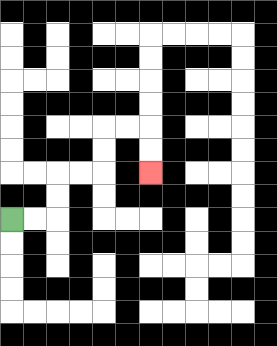{'start': '[0, 9]', 'end': '[6, 7]', 'path_directions': 'R,R,U,U,R,R,U,U,R,R,D,D', 'path_coordinates': '[[0, 9], [1, 9], [2, 9], [2, 8], [2, 7], [3, 7], [4, 7], [4, 6], [4, 5], [5, 5], [6, 5], [6, 6], [6, 7]]'}